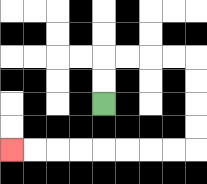{'start': '[4, 4]', 'end': '[0, 6]', 'path_directions': 'U,U,R,R,R,R,D,D,D,D,L,L,L,L,L,L,L,L', 'path_coordinates': '[[4, 4], [4, 3], [4, 2], [5, 2], [6, 2], [7, 2], [8, 2], [8, 3], [8, 4], [8, 5], [8, 6], [7, 6], [6, 6], [5, 6], [4, 6], [3, 6], [2, 6], [1, 6], [0, 6]]'}